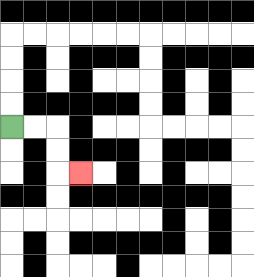{'start': '[0, 5]', 'end': '[3, 7]', 'path_directions': 'R,R,D,D,R', 'path_coordinates': '[[0, 5], [1, 5], [2, 5], [2, 6], [2, 7], [3, 7]]'}